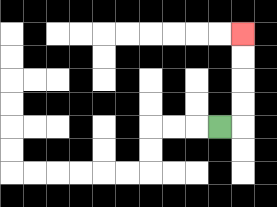{'start': '[9, 5]', 'end': '[10, 1]', 'path_directions': 'R,U,U,U,U', 'path_coordinates': '[[9, 5], [10, 5], [10, 4], [10, 3], [10, 2], [10, 1]]'}